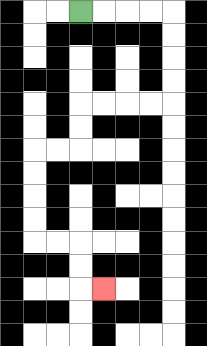{'start': '[3, 0]', 'end': '[4, 12]', 'path_directions': 'R,R,R,R,D,D,D,D,L,L,L,L,D,D,L,L,D,D,D,D,R,R,D,D,R', 'path_coordinates': '[[3, 0], [4, 0], [5, 0], [6, 0], [7, 0], [7, 1], [7, 2], [7, 3], [7, 4], [6, 4], [5, 4], [4, 4], [3, 4], [3, 5], [3, 6], [2, 6], [1, 6], [1, 7], [1, 8], [1, 9], [1, 10], [2, 10], [3, 10], [3, 11], [3, 12], [4, 12]]'}